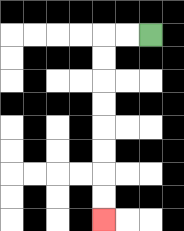{'start': '[6, 1]', 'end': '[4, 9]', 'path_directions': 'L,L,D,D,D,D,D,D,D,D', 'path_coordinates': '[[6, 1], [5, 1], [4, 1], [4, 2], [4, 3], [4, 4], [4, 5], [4, 6], [4, 7], [4, 8], [4, 9]]'}